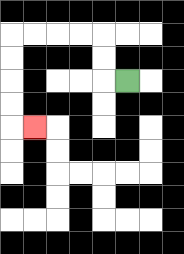{'start': '[5, 3]', 'end': '[1, 5]', 'path_directions': 'L,U,U,L,L,L,L,D,D,D,D,R', 'path_coordinates': '[[5, 3], [4, 3], [4, 2], [4, 1], [3, 1], [2, 1], [1, 1], [0, 1], [0, 2], [0, 3], [0, 4], [0, 5], [1, 5]]'}